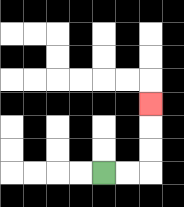{'start': '[4, 7]', 'end': '[6, 4]', 'path_directions': 'R,R,U,U,U', 'path_coordinates': '[[4, 7], [5, 7], [6, 7], [6, 6], [6, 5], [6, 4]]'}